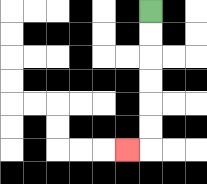{'start': '[6, 0]', 'end': '[5, 6]', 'path_directions': 'D,D,D,D,D,D,L', 'path_coordinates': '[[6, 0], [6, 1], [6, 2], [6, 3], [6, 4], [6, 5], [6, 6], [5, 6]]'}